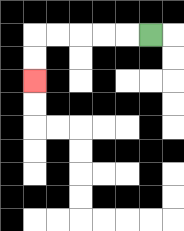{'start': '[6, 1]', 'end': '[1, 3]', 'path_directions': 'L,L,L,L,L,D,D', 'path_coordinates': '[[6, 1], [5, 1], [4, 1], [3, 1], [2, 1], [1, 1], [1, 2], [1, 3]]'}